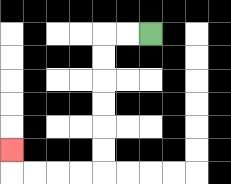{'start': '[6, 1]', 'end': '[0, 6]', 'path_directions': 'L,L,D,D,D,D,D,D,L,L,L,L,U', 'path_coordinates': '[[6, 1], [5, 1], [4, 1], [4, 2], [4, 3], [4, 4], [4, 5], [4, 6], [4, 7], [3, 7], [2, 7], [1, 7], [0, 7], [0, 6]]'}